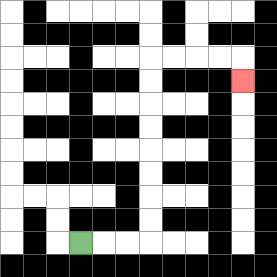{'start': '[3, 10]', 'end': '[10, 3]', 'path_directions': 'R,R,R,U,U,U,U,U,U,U,U,R,R,R,R,D', 'path_coordinates': '[[3, 10], [4, 10], [5, 10], [6, 10], [6, 9], [6, 8], [6, 7], [6, 6], [6, 5], [6, 4], [6, 3], [6, 2], [7, 2], [8, 2], [9, 2], [10, 2], [10, 3]]'}